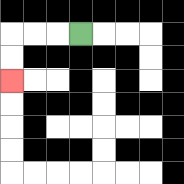{'start': '[3, 1]', 'end': '[0, 3]', 'path_directions': 'L,L,L,D,D', 'path_coordinates': '[[3, 1], [2, 1], [1, 1], [0, 1], [0, 2], [0, 3]]'}